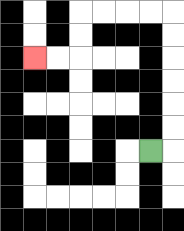{'start': '[6, 6]', 'end': '[1, 2]', 'path_directions': 'R,U,U,U,U,U,U,L,L,L,L,D,D,L,L', 'path_coordinates': '[[6, 6], [7, 6], [7, 5], [7, 4], [7, 3], [7, 2], [7, 1], [7, 0], [6, 0], [5, 0], [4, 0], [3, 0], [3, 1], [3, 2], [2, 2], [1, 2]]'}